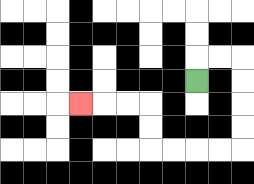{'start': '[8, 3]', 'end': '[3, 4]', 'path_directions': 'U,R,R,D,D,D,D,L,L,L,L,U,U,L,L,L', 'path_coordinates': '[[8, 3], [8, 2], [9, 2], [10, 2], [10, 3], [10, 4], [10, 5], [10, 6], [9, 6], [8, 6], [7, 6], [6, 6], [6, 5], [6, 4], [5, 4], [4, 4], [3, 4]]'}